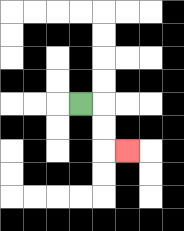{'start': '[3, 4]', 'end': '[5, 6]', 'path_directions': 'R,D,D,R', 'path_coordinates': '[[3, 4], [4, 4], [4, 5], [4, 6], [5, 6]]'}